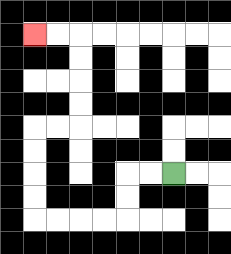{'start': '[7, 7]', 'end': '[1, 1]', 'path_directions': 'L,L,D,D,L,L,L,L,U,U,U,U,R,R,U,U,U,U,L,L', 'path_coordinates': '[[7, 7], [6, 7], [5, 7], [5, 8], [5, 9], [4, 9], [3, 9], [2, 9], [1, 9], [1, 8], [1, 7], [1, 6], [1, 5], [2, 5], [3, 5], [3, 4], [3, 3], [3, 2], [3, 1], [2, 1], [1, 1]]'}